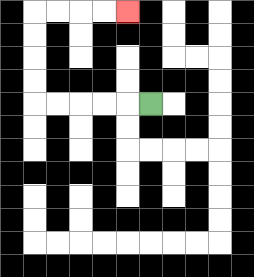{'start': '[6, 4]', 'end': '[5, 0]', 'path_directions': 'L,L,L,L,L,U,U,U,U,R,R,R,R', 'path_coordinates': '[[6, 4], [5, 4], [4, 4], [3, 4], [2, 4], [1, 4], [1, 3], [1, 2], [1, 1], [1, 0], [2, 0], [3, 0], [4, 0], [5, 0]]'}